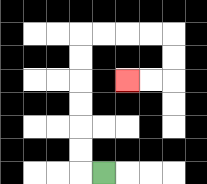{'start': '[4, 7]', 'end': '[5, 3]', 'path_directions': 'L,U,U,U,U,U,U,R,R,R,R,D,D,L,L', 'path_coordinates': '[[4, 7], [3, 7], [3, 6], [3, 5], [3, 4], [3, 3], [3, 2], [3, 1], [4, 1], [5, 1], [6, 1], [7, 1], [7, 2], [7, 3], [6, 3], [5, 3]]'}